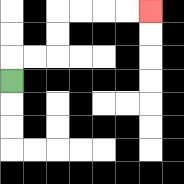{'start': '[0, 3]', 'end': '[6, 0]', 'path_directions': 'U,R,R,U,U,R,R,R,R', 'path_coordinates': '[[0, 3], [0, 2], [1, 2], [2, 2], [2, 1], [2, 0], [3, 0], [4, 0], [5, 0], [6, 0]]'}